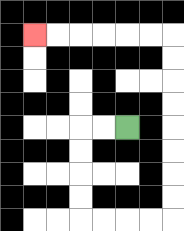{'start': '[5, 5]', 'end': '[1, 1]', 'path_directions': 'L,L,D,D,D,D,R,R,R,R,U,U,U,U,U,U,U,U,L,L,L,L,L,L', 'path_coordinates': '[[5, 5], [4, 5], [3, 5], [3, 6], [3, 7], [3, 8], [3, 9], [4, 9], [5, 9], [6, 9], [7, 9], [7, 8], [7, 7], [7, 6], [7, 5], [7, 4], [7, 3], [7, 2], [7, 1], [6, 1], [5, 1], [4, 1], [3, 1], [2, 1], [1, 1]]'}